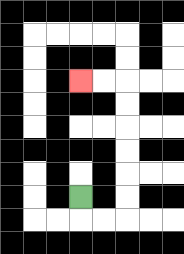{'start': '[3, 8]', 'end': '[3, 3]', 'path_directions': 'D,R,R,U,U,U,U,U,U,L,L', 'path_coordinates': '[[3, 8], [3, 9], [4, 9], [5, 9], [5, 8], [5, 7], [5, 6], [5, 5], [5, 4], [5, 3], [4, 3], [3, 3]]'}